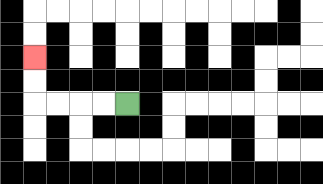{'start': '[5, 4]', 'end': '[1, 2]', 'path_directions': 'L,L,L,L,U,U', 'path_coordinates': '[[5, 4], [4, 4], [3, 4], [2, 4], [1, 4], [1, 3], [1, 2]]'}